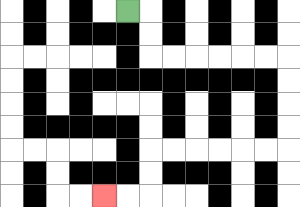{'start': '[5, 0]', 'end': '[4, 8]', 'path_directions': 'R,D,D,R,R,R,R,R,R,D,D,D,D,L,L,L,L,L,L,D,D,L,L', 'path_coordinates': '[[5, 0], [6, 0], [6, 1], [6, 2], [7, 2], [8, 2], [9, 2], [10, 2], [11, 2], [12, 2], [12, 3], [12, 4], [12, 5], [12, 6], [11, 6], [10, 6], [9, 6], [8, 6], [7, 6], [6, 6], [6, 7], [6, 8], [5, 8], [4, 8]]'}